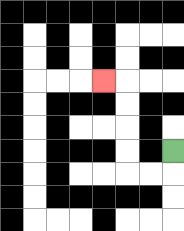{'start': '[7, 6]', 'end': '[4, 3]', 'path_directions': 'D,L,L,U,U,U,U,L', 'path_coordinates': '[[7, 6], [7, 7], [6, 7], [5, 7], [5, 6], [5, 5], [5, 4], [5, 3], [4, 3]]'}